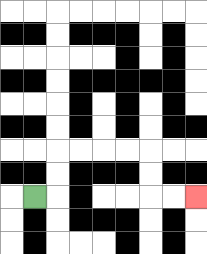{'start': '[1, 8]', 'end': '[8, 8]', 'path_directions': 'R,U,U,R,R,R,R,D,D,R,R', 'path_coordinates': '[[1, 8], [2, 8], [2, 7], [2, 6], [3, 6], [4, 6], [5, 6], [6, 6], [6, 7], [6, 8], [7, 8], [8, 8]]'}